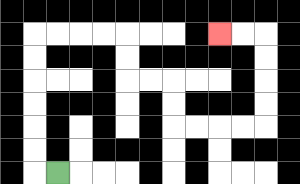{'start': '[2, 7]', 'end': '[9, 1]', 'path_directions': 'L,U,U,U,U,U,U,R,R,R,R,D,D,R,R,D,D,R,R,R,R,U,U,U,U,L,L', 'path_coordinates': '[[2, 7], [1, 7], [1, 6], [1, 5], [1, 4], [1, 3], [1, 2], [1, 1], [2, 1], [3, 1], [4, 1], [5, 1], [5, 2], [5, 3], [6, 3], [7, 3], [7, 4], [7, 5], [8, 5], [9, 5], [10, 5], [11, 5], [11, 4], [11, 3], [11, 2], [11, 1], [10, 1], [9, 1]]'}